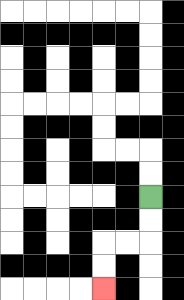{'start': '[6, 8]', 'end': '[4, 12]', 'path_directions': 'D,D,L,L,D,D', 'path_coordinates': '[[6, 8], [6, 9], [6, 10], [5, 10], [4, 10], [4, 11], [4, 12]]'}